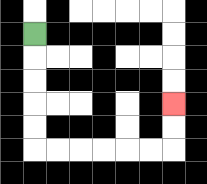{'start': '[1, 1]', 'end': '[7, 4]', 'path_directions': 'D,D,D,D,D,R,R,R,R,R,R,U,U', 'path_coordinates': '[[1, 1], [1, 2], [1, 3], [1, 4], [1, 5], [1, 6], [2, 6], [3, 6], [4, 6], [5, 6], [6, 6], [7, 6], [7, 5], [7, 4]]'}